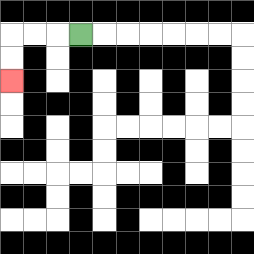{'start': '[3, 1]', 'end': '[0, 3]', 'path_directions': 'L,L,L,D,D', 'path_coordinates': '[[3, 1], [2, 1], [1, 1], [0, 1], [0, 2], [0, 3]]'}